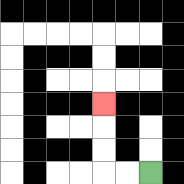{'start': '[6, 7]', 'end': '[4, 4]', 'path_directions': 'L,L,U,U,U', 'path_coordinates': '[[6, 7], [5, 7], [4, 7], [4, 6], [4, 5], [4, 4]]'}